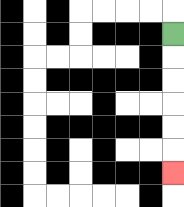{'start': '[7, 1]', 'end': '[7, 7]', 'path_directions': 'D,D,D,D,D,D', 'path_coordinates': '[[7, 1], [7, 2], [7, 3], [7, 4], [7, 5], [7, 6], [7, 7]]'}